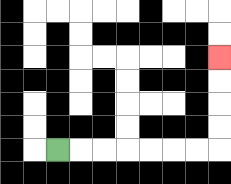{'start': '[2, 6]', 'end': '[9, 2]', 'path_directions': 'R,R,R,R,R,R,R,U,U,U,U', 'path_coordinates': '[[2, 6], [3, 6], [4, 6], [5, 6], [6, 6], [7, 6], [8, 6], [9, 6], [9, 5], [9, 4], [9, 3], [9, 2]]'}